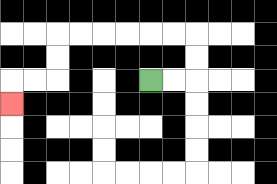{'start': '[6, 3]', 'end': '[0, 4]', 'path_directions': 'R,R,U,U,L,L,L,L,L,L,D,D,L,L,D', 'path_coordinates': '[[6, 3], [7, 3], [8, 3], [8, 2], [8, 1], [7, 1], [6, 1], [5, 1], [4, 1], [3, 1], [2, 1], [2, 2], [2, 3], [1, 3], [0, 3], [0, 4]]'}